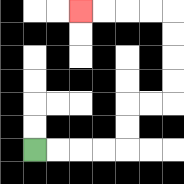{'start': '[1, 6]', 'end': '[3, 0]', 'path_directions': 'R,R,R,R,U,U,R,R,U,U,U,U,L,L,L,L', 'path_coordinates': '[[1, 6], [2, 6], [3, 6], [4, 6], [5, 6], [5, 5], [5, 4], [6, 4], [7, 4], [7, 3], [7, 2], [7, 1], [7, 0], [6, 0], [5, 0], [4, 0], [3, 0]]'}